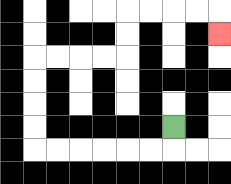{'start': '[7, 5]', 'end': '[9, 1]', 'path_directions': 'D,L,L,L,L,L,L,U,U,U,U,R,R,R,R,U,U,R,R,R,R,D', 'path_coordinates': '[[7, 5], [7, 6], [6, 6], [5, 6], [4, 6], [3, 6], [2, 6], [1, 6], [1, 5], [1, 4], [1, 3], [1, 2], [2, 2], [3, 2], [4, 2], [5, 2], [5, 1], [5, 0], [6, 0], [7, 0], [8, 0], [9, 0], [9, 1]]'}